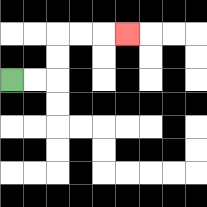{'start': '[0, 3]', 'end': '[5, 1]', 'path_directions': 'R,R,U,U,R,R,R', 'path_coordinates': '[[0, 3], [1, 3], [2, 3], [2, 2], [2, 1], [3, 1], [4, 1], [5, 1]]'}